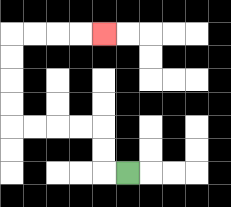{'start': '[5, 7]', 'end': '[4, 1]', 'path_directions': 'L,U,U,L,L,L,L,U,U,U,U,R,R,R,R', 'path_coordinates': '[[5, 7], [4, 7], [4, 6], [4, 5], [3, 5], [2, 5], [1, 5], [0, 5], [0, 4], [0, 3], [0, 2], [0, 1], [1, 1], [2, 1], [3, 1], [4, 1]]'}